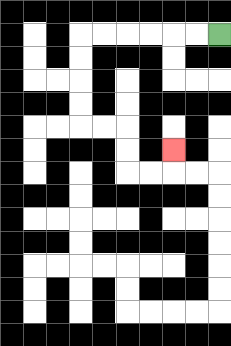{'start': '[9, 1]', 'end': '[7, 6]', 'path_directions': 'L,L,L,L,L,L,D,D,D,D,R,R,D,D,R,R,U', 'path_coordinates': '[[9, 1], [8, 1], [7, 1], [6, 1], [5, 1], [4, 1], [3, 1], [3, 2], [3, 3], [3, 4], [3, 5], [4, 5], [5, 5], [5, 6], [5, 7], [6, 7], [7, 7], [7, 6]]'}